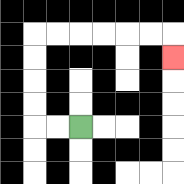{'start': '[3, 5]', 'end': '[7, 2]', 'path_directions': 'L,L,U,U,U,U,R,R,R,R,R,R,D', 'path_coordinates': '[[3, 5], [2, 5], [1, 5], [1, 4], [1, 3], [1, 2], [1, 1], [2, 1], [3, 1], [4, 1], [5, 1], [6, 1], [7, 1], [7, 2]]'}